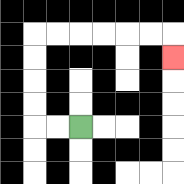{'start': '[3, 5]', 'end': '[7, 2]', 'path_directions': 'L,L,U,U,U,U,R,R,R,R,R,R,D', 'path_coordinates': '[[3, 5], [2, 5], [1, 5], [1, 4], [1, 3], [1, 2], [1, 1], [2, 1], [3, 1], [4, 1], [5, 1], [6, 1], [7, 1], [7, 2]]'}